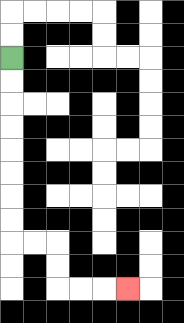{'start': '[0, 2]', 'end': '[5, 12]', 'path_directions': 'D,D,D,D,D,D,D,D,R,R,D,D,R,R,R', 'path_coordinates': '[[0, 2], [0, 3], [0, 4], [0, 5], [0, 6], [0, 7], [0, 8], [0, 9], [0, 10], [1, 10], [2, 10], [2, 11], [2, 12], [3, 12], [4, 12], [5, 12]]'}